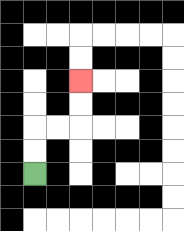{'start': '[1, 7]', 'end': '[3, 3]', 'path_directions': 'U,U,R,R,U,U', 'path_coordinates': '[[1, 7], [1, 6], [1, 5], [2, 5], [3, 5], [3, 4], [3, 3]]'}